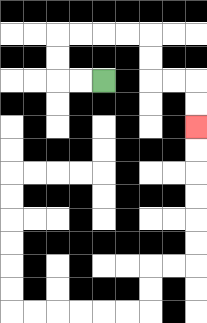{'start': '[4, 3]', 'end': '[8, 5]', 'path_directions': 'L,L,U,U,R,R,R,R,D,D,R,R,D,D', 'path_coordinates': '[[4, 3], [3, 3], [2, 3], [2, 2], [2, 1], [3, 1], [4, 1], [5, 1], [6, 1], [6, 2], [6, 3], [7, 3], [8, 3], [8, 4], [8, 5]]'}